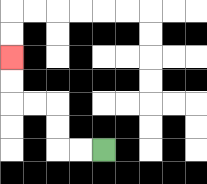{'start': '[4, 6]', 'end': '[0, 2]', 'path_directions': 'L,L,U,U,L,L,U,U', 'path_coordinates': '[[4, 6], [3, 6], [2, 6], [2, 5], [2, 4], [1, 4], [0, 4], [0, 3], [0, 2]]'}